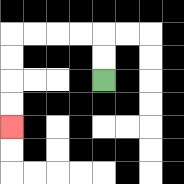{'start': '[4, 3]', 'end': '[0, 5]', 'path_directions': 'U,U,L,L,L,L,D,D,D,D', 'path_coordinates': '[[4, 3], [4, 2], [4, 1], [3, 1], [2, 1], [1, 1], [0, 1], [0, 2], [0, 3], [0, 4], [0, 5]]'}